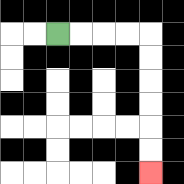{'start': '[2, 1]', 'end': '[6, 7]', 'path_directions': 'R,R,R,R,D,D,D,D,D,D', 'path_coordinates': '[[2, 1], [3, 1], [4, 1], [5, 1], [6, 1], [6, 2], [6, 3], [6, 4], [6, 5], [6, 6], [6, 7]]'}